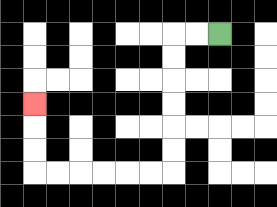{'start': '[9, 1]', 'end': '[1, 4]', 'path_directions': 'L,L,D,D,D,D,D,D,L,L,L,L,L,L,U,U,U', 'path_coordinates': '[[9, 1], [8, 1], [7, 1], [7, 2], [7, 3], [7, 4], [7, 5], [7, 6], [7, 7], [6, 7], [5, 7], [4, 7], [3, 7], [2, 7], [1, 7], [1, 6], [1, 5], [1, 4]]'}